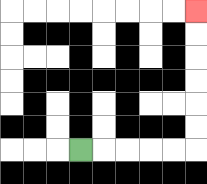{'start': '[3, 6]', 'end': '[8, 0]', 'path_directions': 'R,R,R,R,R,U,U,U,U,U,U', 'path_coordinates': '[[3, 6], [4, 6], [5, 6], [6, 6], [7, 6], [8, 6], [8, 5], [8, 4], [8, 3], [8, 2], [8, 1], [8, 0]]'}